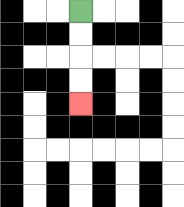{'start': '[3, 0]', 'end': '[3, 4]', 'path_directions': 'D,D,D,D', 'path_coordinates': '[[3, 0], [3, 1], [3, 2], [3, 3], [3, 4]]'}